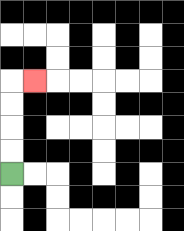{'start': '[0, 7]', 'end': '[1, 3]', 'path_directions': 'U,U,U,U,R', 'path_coordinates': '[[0, 7], [0, 6], [0, 5], [0, 4], [0, 3], [1, 3]]'}